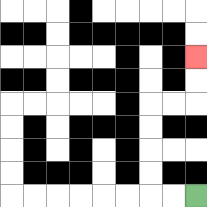{'start': '[8, 8]', 'end': '[8, 2]', 'path_directions': 'L,L,U,U,U,U,R,R,U,U', 'path_coordinates': '[[8, 8], [7, 8], [6, 8], [6, 7], [6, 6], [6, 5], [6, 4], [7, 4], [8, 4], [8, 3], [8, 2]]'}